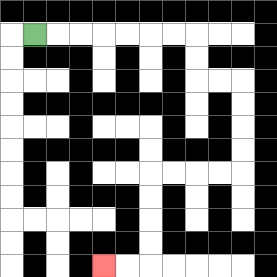{'start': '[1, 1]', 'end': '[4, 11]', 'path_directions': 'R,R,R,R,R,R,R,D,D,R,R,D,D,D,D,L,L,L,L,D,D,D,D,L,L', 'path_coordinates': '[[1, 1], [2, 1], [3, 1], [4, 1], [5, 1], [6, 1], [7, 1], [8, 1], [8, 2], [8, 3], [9, 3], [10, 3], [10, 4], [10, 5], [10, 6], [10, 7], [9, 7], [8, 7], [7, 7], [6, 7], [6, 8], [6, 9], [6, 10], [6, 11], [5, 11], [4, 11]]'}